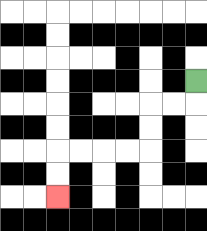{'start': '[8, 3]', 'end': '[2, 8]', 'path_directions': 'D,L,L,D,D,L,L,L,L,D,D', 'path_coordinates': '[[8, 3], [8, 4], [7, 4], [6, 4], [6, 5], [6, 6], [5, 6], [4, 6], [3, 6], [2, 6], [2, 7], [2, 8]]'}